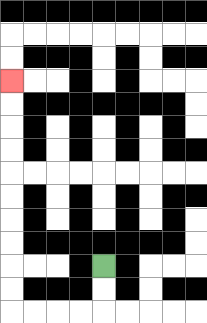{'start': '[4, 11]', 'end': '[0, 3]', 'path_directions': 'D,D,L,L,L,L,U,U,U,U,U,U,U,U,U,U', 'path_coordinates': '[[4, 11], [4, 12], [4, 13], [3, 13], [2, 13], [1, 13], [0, 13], [0, 12], [0, 11], [0, 10], [0, 9], [0, 8], [0, 7], [0, 6], [0, 5], [0, 4], [0, 3]]'}